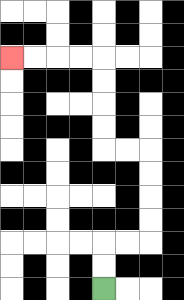{'start': '[4, 12]', 'end': '[0, 2]', 'path_directions': 'U,U,R,R,U,U,U,U,L,L,U,U,U,U,L,L,L,L', 'path_coordinates': '[[4, 12], [4, 11], [4, 10], [5, 10], [6, 10], [6, 9], [6, 8], [6, 7], [6, 6], [5, 6], [4, 6], [4, 5], [4, 4], [4, 3], [4, 2], [3, 2], [2, 2], [1, 2], [0, 2]]'}